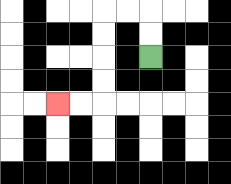{'start': '[6, 2]', 'end': '[2, 4]', 'path_directions': 'U,U,L,L,D,D,D,D,L,L', 'path_coordinates': '[[6, 2], [6, 1], [6, 0], [5, 0], [4, 0], [4, 1], [4, 2], [4, 3], [4, 4], [3, 4], [2, 4]]'}